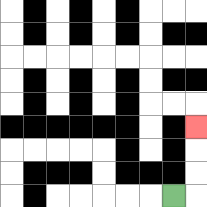{'start': '[7, 8]', 'end': '[8, 5]', 'path_directions': 'R,U,U,U', 'path_coordinates': '[[7, 8], [8, 8], [8, 7], [8, 6], [8, 5]]'}